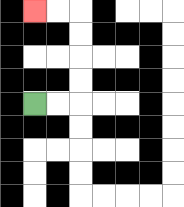{'start': '[1, 4]', 'end': '[1, 0]', 'path_directions': 'R,R,U,U,U,U,L,L', 'path_coordinates': '[[1, 4], [2, 4], [3, 4], [3, 3], [3, 2], [3, 1], [3, 0], [2, 0], [1, 0]]'}